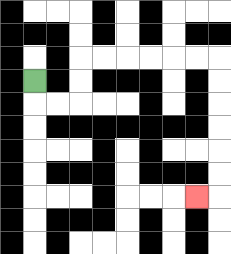{'start': '[1, 3]', 'end': '[8, 8]', 'path_directions': 'D,R,R,U,U,R,R,R,R,R,R,D,D,D,D,D,D,L', 'path_coordinates': '[[1, 3], [1, 4], [2, 4], [3, 4], [3, 3], [3, 2], [4, 2], [5, 2], [6, 2], [7, 2], [8, 2], [9, 2], [9, 3], [9, 4], [9, 5], [9, 6], [9, 7], [9, 8], [8, 8]]'}